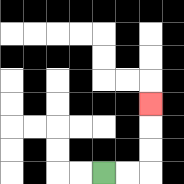{'start': '[4, 7]', 'end': '[6, 4]', 'path_directions': 'R,R,U,U,U', 'path_coordinates': '[[4, 7], [5, 7], [6, 7], [6, 6], [6, 5], [6, 4]]'}